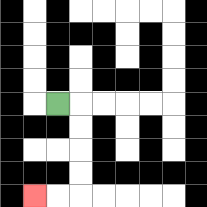{'start': '[2, 4]', 'end': '[1, 8]', 'path_directions': 'R,D,D,D,D,L,L', 'path_coordinates': '[[2, 4], [3, 4], [3, 5], [3, 6], [3, 7], [3, 8], [2, 8], [1, 8]]'}